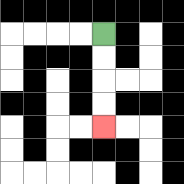{'start': '[4, 1]', 'end': '[4, 5]', 'path_directions': 'D,D,D,D', 'path_coordinates': '[[4, 1], [4, 2], [4, 3], [4, 4], [4, 5]]'}